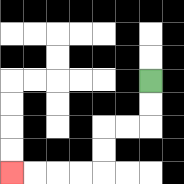{'start': '[6, 3]', 'end': '[0, 7]', 'path_directions': 'D,D,L,L,D,D,L,L,L,L', 'path_coordinates': '[[6, 3], [6, 4], [6, 5], [5, 5], [4, 5], [4, 6], [4, 7], [3, 7], [2, 7], [1, 7], [0, 7]]'}